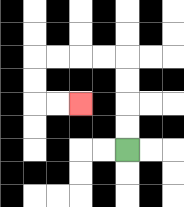{'start': '[5, 6]', 'end': '[3, 4]', 'path_directions': 'U,U,U,U,L,L,L,L,D,D,R,R', 'path_coordinates': '[[5, 6], [5, 5], [5, 4], [5, 3], [5, 2], [4, 2], [3, 2], [2, 2], [1, 2], [1, 3], [1, 4], [2, 4], [3, 4]]'}